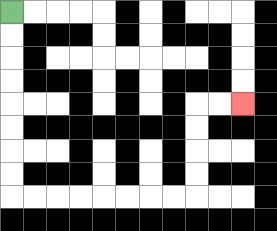{'start': '[0, 0]', 'end': '[10, 4]', 'path_directions': 'D,D,D,D,D,D,D,D,R,R,R,R,R,R,R,R,U,U,U,U,R,R', 'path_coordinates': '[[0, 0], [0, 1], [0, 2], [0, 3], [0, 4], [0, 5], [0, 6], [0, 7], [0, 8], [1, 8], [2, 8], [3, 8], [4, 8], [5, 8], [6, 8], [7, 8], [8, 8], [8, 7], [8, 6], [8, 5], [8, 4], [9, 4], [10, 4]]'}